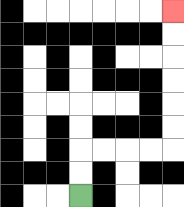{'start': '[3, 8]', 'end': '[7, 0]', 'path_directions': 'U,U,R,R,R,R,U,U,U,U,U,U', 'path_coordinates': '[[3, 8], [3, 7], [3, 6], [4, 6], [5, 6], [6, 6], [7, 6], [7, 5], [7, 4], [7, 3], [7, 2], [7, 1], [7, 0]]'}